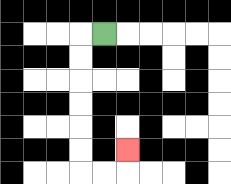{'start': '[4, 1]', 'end': '[5, 6]', 'path_directions': 'L,D,D,D,D,D,D,R,R,U', 'path_coordinates': '[[4, 1], [3, 1], [3, 2], [3, 3], [3, 4], [3, 5], [3, 6], [3, 7], [4, 7], [5, 7], [5, 6]]'}